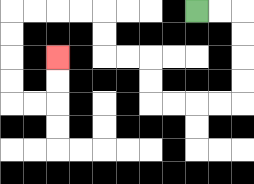{'start': '[8, 0]', 'end': '[2, 2]', 'path_directions': 'R,R,D,D,D,D,L,L,L,L,U,U,L,L,U,U,L,L,L,L,D,D,D,D,R,R,U,U', 'path_coordinates': '[[8, 0], [9, 0], [10, 0], [10, 1], [10, 2], [10, 3], [10, 4], [9, 4], [8, 4], [7, 4], [6, 4], [6, 3], [6, 2], [5, 2], [4, 2], [4, 1], [4, 0], [3, 0], [2, 0], [1, 0], [0, 0], [0, 1], [0, 2], [0, 3], [0, 4], [1, 4], [2, 4], [2, 3], [2, 2]]'}